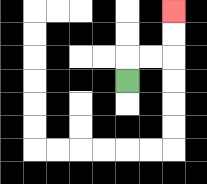{'start': '[5, 3]', 'end': '[7, 0]', 'path_directions': 'U,R,R,U,U', 'path_coordinates': '[[5, 3], [5, 2], [6, 2], [7, 2], [7, 1], [7, 0]]'}